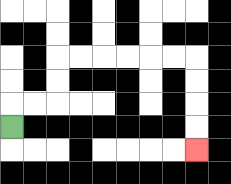{'start': '[0, 5]', 'end': '[8, 6]', 'path_directions': 'U,R,R,U,U,R,R,R,R,R,R,D,D,D,D', 'path_coordinates': '[[0, 5], [0, 4], [1, 4], [2, 4], [2, 3], [2, 2], [3, 2], [4, 2], [5, 2], [6, 2], [7, 2], [8, 2], [8, 3], [8, 4], [8, 5], [8, 6]]'}